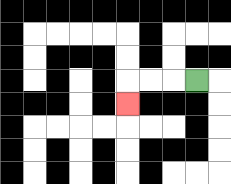{'start': '[8, 3]', 'end': '[5, 4]', 'path_directions': 'L,L,L,D', 'path_coordinates': '[[8, 3], [7, 3], [6, 3], [5, 3], [5, 4]]'}